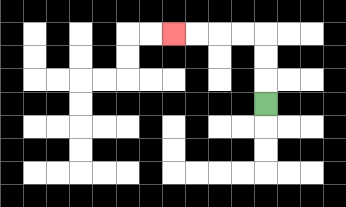{'start': '[11, 4]', 'end': '[7, 1]', 'path_directions': 'U,U,U,L,L,L,L', 'path_coordinates': '[[11, 4], [11, 3], [11, 2], [11, 1], [10, 1], [9, 1], [8, 1], [7, 1]]'}